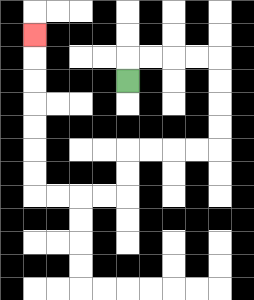{'start': '[5, 3]', 'end': '[1, 1]', 'path_directions': 'U,R,R,R,R,D,D,D,D,L,L,L,L,D,D,L,L,L,L,U,U,U,U,U,U,U', 'path_coordinates': '[[5, 3], [5, 2], [6, 2], [7, 2], [8, 2], [9, 2], [9, 3], [9, 4], [9, 5], [9, 6], [8, 6], [7, 6], [6, 6], [5, 6], [5, 7], [5, 8], [4, 8], [3, 8], [2, 8], [1, 8], [1, 7], [1, 6], [1, 5], [1, 4], [1, 3], [1, 2], [1, 1]]'}